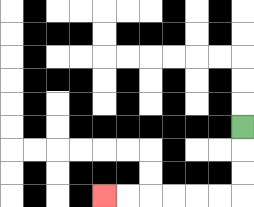{'start': '[10, 5]', 'end': '[4, 8]', 'path_directions': 'D,D,D,L,L,L,L,L,L', 'path_coordinates': '[[10, 5], [10, 6], [10, 7], [10, 8], [9, 8], [8, 8], [7, 8], [6, 8], [5, 8], [4, 8]]'}